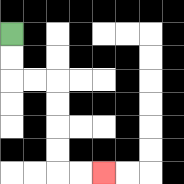{'start': '[0, 1]', 'end': '[4, 7]', 'path_directions': 'D,D,R,R,D,D,D,D,R,R', 'path_coordinates': '[[0, 1], [0, 2], [0, 3], [1, 3], [2, 3], [2, 4], [2, 5], [2, 6], [2, 7], [3, 7], [4, 7]]'}